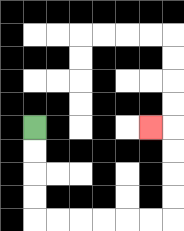{'start': '[1, 5]', 'end': '[6, 5]', 'path_directions': 'D,D,D,D,R,R,R,R,R,R,U,U,U,U,L', 'path_coordinates': '[[1, 5], [1, 6], [1, 7], [1, 8], [1, 9], [2, 9], [3, 9], [4, 9], [5, 9], [6, 9], [7, 9], [7, 8], [7, 7], [7, 6], [7, 5], [6, 5]]'}